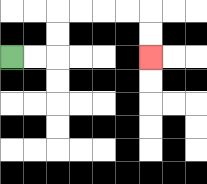{'start': '[0, 2]', 'end': '[6, 2]', 'path_directions': 'R,R,U,U,R,R,R,R,D,D', 'path_coordinates': '[[0, 2], [1, 2], [2, 2], [2, 1], [2, 0], [3, 0], [4, 0], [5, 0], [6, 0], [6, 1], [6, 2]]'}